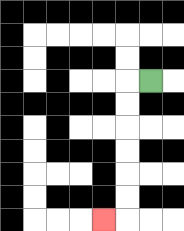{'start': '[6, 3]', 'end': '[4, 9]', 'path_directions': 'L,D,D,D,D,D,D,L', 'path_coordinates': '[[6, 3], [5, 3], [5, 4], [5, 5], [5, 6], [5, 7], [5, 8], [5, 9], [4, 9]]'}